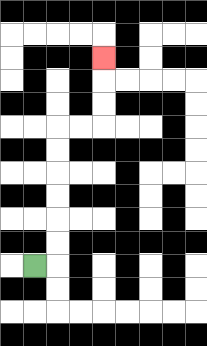{'start': '[1, 11]', 'end': '[4, 2]', 'path_directions': 'R,U,U,U,U,U,U,R,R,U,U,U', 'path_coordinates': '[[1, 11], [2, 11], [2, 10], [2, 9], [2, 8], [2, 7], [2, 6], [2, 5], [3, 5], [4, 5], [4, 4], [4, 3], [4, 2]]'}